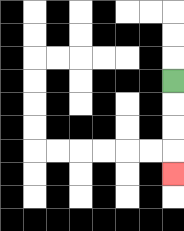{'start': '[7, 3]', 'end': '[7, 7]', 'path_directions': 'D,D,D,D', 'path_coordinates': '[[7, 3], [7, 4], [7, 5], [7, 6], [7, 7]]'}